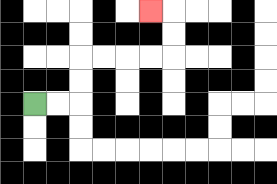{'start': '[1, 4]', 'end': '[6, 0]', 'path_directions': 'R,R,U,U,R,R,R,R,U,U,L', 'path_coordinates': '[[1, 4], [2, 4], [3, 4], [3, 3], [3, 2], [4, 2], [5, 2], [6, 2], [7, 2], [7, 1], [7, 0], [6, 0]]'}